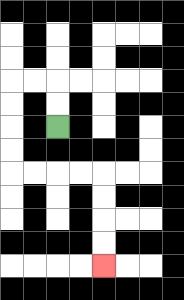{'start': '[2, 5]', 'end': '[4, 11]', 'path_directions': 'U,U,L,L,D,D,D,D,R,R,R,R,D,D,D,D', 'path_coordinates': '[[2, 5], [2, 4], [2, 3], [1, 3], [0, 3], [0, 4], [0, 5], [0, 6], [0, 7], [1, 7], [2, 7], [3, 7], [4, 7], [4, 8], [4, 9], [4, 10], [4, 11]]'}